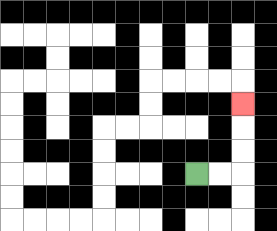{'start': '[8, 7]', 'end': '[10, 4]', 'path_directions': 'R,R,U,U,U', 'path_coordinates': '[[8, 7], [9, 7], [10, 7], [10, 6], [10, 5], [10, 4]]'}